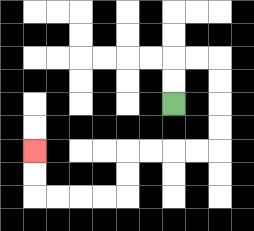{'start': '[7, 4]', 'end': '[1, 6]', 'path_directions': 'U,U,R,R,D,D,D,D,L,L,L,L,D,D,L,L,L,L,U,U', 'path_coordinates': '[[7, 4], [7, 3], [7, 2], [8, 2], [9, 2], [9, 3], [9, 4], [9, 5], [9, 6], [8, 6], [7, 6], [6, 6], [5, 6], [5, 7], [5, 8], [4, 8], [3, 8], [2, 8], [1, 8], [1, 7], [1, 6]]'}